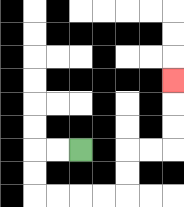{'start': '[3, 6]', 'end': '[7, 3]', 'path_directions': 'L,L,D,D,R,R,R,R,U,U,R,R,U,U,U', 'path_coordinates': '[[3, 6], [2, 6], [1, 6], [1, 7], [1, 8], [2, 8], [3, 8], [4, 8], [5, 8], [5, 7], [5, 6], [6, 6], [7, 6], [7, 5], [7, 4], [7, 3]]'}